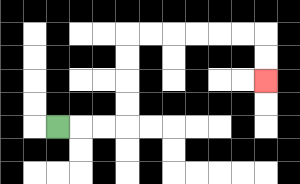{'start': '[2, 5]', 'end': '[11, 3]', 'path_directions': 'R,R,R,U,U,U,U,R,R,R,R,R,R,D,D', 'path_coordinates': '[[2, 5], [3, 5], [4, 5], [5, 5], [5, 4], [5, 3], [5, 2], [5, 1], [6, 1], [7, 1], [8, 1], [9, 1], [10, 1], [11, 1], [11, 2], [11, 3]]'}